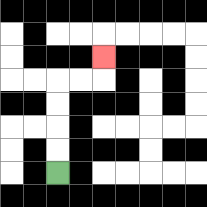{'start': '[2, 7]', 'end': '[4, 2]', 'path_directions': 'U,U,U,U,R,R,U', 'path_coordinates': '[[2, 7], [2, 6], [2, 5], [2, 4], [2, 3], [3, 3], [4, 3], [4, 2]]'}